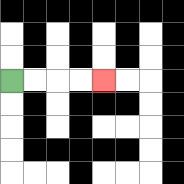{'start': '[0, 3]', 'end': '[4, 3]', 'path_directions': 'R,R,R,R', 'path_coordinates': '[[0, 3], [1, 3], [2, 3], [3, 3], [4, 3]]'}